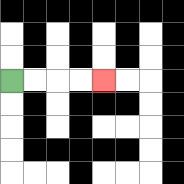{'start': '[0, 3]', 'end': '[4, 3]', 'path_directions': 'R,R,R,R', 'path_coordinates': '[[0, 3], [1, 3], [2, 3], [3, 3], [4, 3]]'}